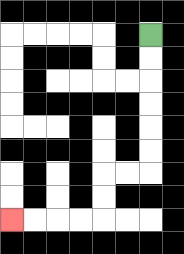{'start': '[6, 1]', 'end': '[0, 9]', 'path_directions': 'D,D,D,D,D,D,L,L,D,D,L,L,L,L', 'path_coordinates': '[[6, 1], [6, 2], [6, 3], [6, 4], [6, 5], [6, 6], [6, 7], [5, 7], [4, 7], [4, 8], [4, 9], [3, 9], [2, 9], [1, 9], [0, 9]]'}